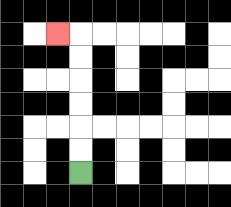{'start': '[3, 7]', 'end': '[2, 1]', 'path_directions': 'U,U,U,U,U,U,L', 'path_coordinates': '[[3, 7], [3, 6], [3, 5], [3, 4], [3, 3], [3, 2], [3, 1], [2, 1]]'}